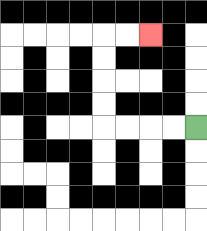{'start': '[8, 5]', 'end': '[6, 1]', 'path_directions': 'L,L,L,L,U,U,U,U,R,R', 'path_coordinates': '[[8, 5], [7, 5], [6, 5], [5, 5], [4, 5], [4, 4], [4, 3], [4, 2], [4, 1], [5, 1], [6, 1]]'}